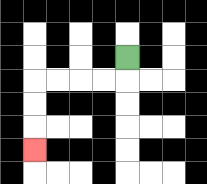{'start': '[5, 2]', 'end': '[1, 6]', 'path_directions': 'D,L,L,L,L,D,D,D', 'path_coordinates': '[[5, 2], [5, 3], [4, 3], [3, 3], [2, 3], [1, 3], [1, 4], [1, 5], [1, 6]]'}